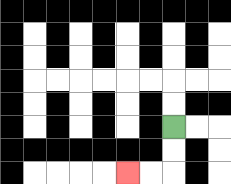{'start': '[7, 5]', 'end': '[5, 7]', 'path_directions': 'D,D,L,L', 'path_coordinates': '[[7, 5], [7, 6], [7, 7], [6, 7], [5, 7]]'}